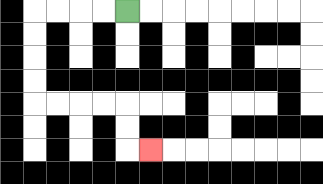{'start': '[5, 0]', 'end': '[6, 6]', 'path_directions': 'L,L,L,L,D,D,D,D,R,R,R,R,D,D,R', 'path_coordinates': '[[5, 0], [4, 0], [3, 0], [2, 0], [1, 0], [1, 1], [1, 2], [1, 3], [1, 4], [2, 4], [3, 4], [4, 4], [5, 4], [5, 5], [5, 6], [6, 6]]'}